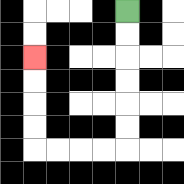{'start': '[5, 0]', 'end': '[1, 2]', 'path_directions': 'D,D,D,D,D,D,L,L,L,L,U,U,U,U', 'path_coordinates': '[[5, 0], [5, 1], [5, 2], [5, 3], [5, 4], [5, 5], [5, 6], [4, 6], [3, 6], [2, 6], [1, 6], [1, 5], [1, 4], [1, 3], [1, 2]]'}